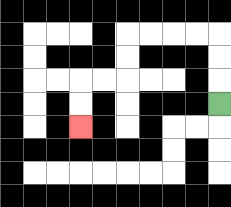{'start': '[9, 4]', 'end': '[3, 5]', 'path_directions': 'U,U,U,L,L,L,L,D,D,L,L,D,D', 'path_coordinates': '[[9, 4], [9, 3], [9, 2], [9, 1], [8, 1], [7, 1], [6, 1], [5, 1], [5, 2], [5, 3], [4, 3], [3, 3], [3, 4], [3, 5]]'}